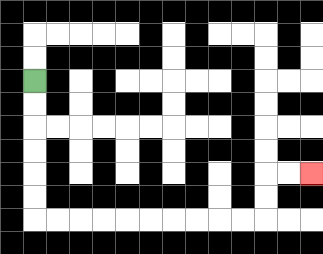{'start': '[1, 3]', 'end': '[13, 7]', 'path_directions': 'D,D,D,D,D,D,R,R,R,R,R,R,R,R,R,R,U,U,R,R', 'path_coordinates': '[[1, 3], [1, 4], [1, 5], [1, 6], [1, 7], [1, 8], [1, 9], [2, 9], [3, 9], [4, 9], [5, 9], [6, 9], [7, 9], [8, 9], [9, 9], [10, 9], [11, 9], [11, 8], [11, 7], [12, 7], [13, 7]]'}